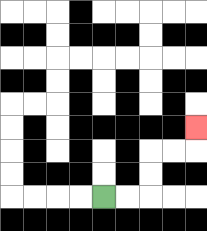{'start': '[4, 8]', 'end': '[8, 5]', 'path_directions': 'R,R,U,U,R,R,U', 'path_coordinates': '[[4, 8], [5, 8], [6, 8], [6, 7], [6, 6], [7, 6], [8, 6], [8, 5]]'}